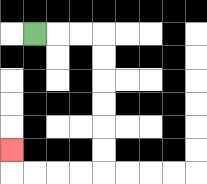{'start': '[1, 1]', 'end': '[0, 6]', 'path_directions': 'R,R,R,D,D,D,D,D,D,L,L,L,L,U', 'path_coordinates': '[[1, 1], [2, 1], [3, 1], [4, 1], [4, 2], [4, 3], [4, 4], [4, 5], [4, 6], [4, 7], [3, 7], [2, 7], [1, 7], [0, 7], [0, 6]]'}